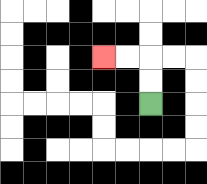{'start': '[6, 4]', 'end': '[4, 2]', 'path_directions': 'U,U,L,L', 'path_coordinates': '[[6, 4], [6, 3], [6, 2], [5, 2], [4, 2]]'}